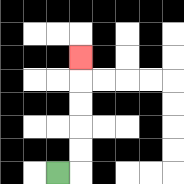{'start': '[2, 7]', 'end': '[3, 2]', 'path_directions': 'R,U,U,U,U,U', 'path_coordinates': '[[2, 7], [3, 7], [3, 6], [3, 5], [3, 4], [3, 3], [3, 2]]'}